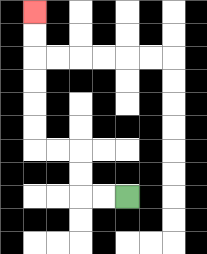{'start': '[5, 8]', 'end': '[1, 0]', 'path_directions': 'L,L,U,U,L,L,U,U,U,U,U,U', 'path_coordinates': '[[5, 8], [4, 8], [3, 8], [3, 7], [3, 6], [2, 6], [1, 6], [1, 5], [1, 4], [1, 3], [1, 2], [1, 1], [1, 0]]'}